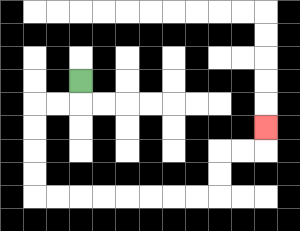{'start': '[3, 3]', 'end': '[11, 5]', 'path_directions': 'D,L,L,D,D,D,D,R,R,R,R,R,R,R,R,U,U,R,R,U', 'path_coordinates': '[[3, 3], [3, 4], [2, 4], [1, 4], [1, 5], [1, 6], [1, 7], [1, 8], [2, 8], [3, 8], [4, 8], [5, 8], [6, 8], [7, 8], [8, 8], [9, 8], [9, 7], [9, 6], [10, 6], [11, 6], [11, 5]]'}